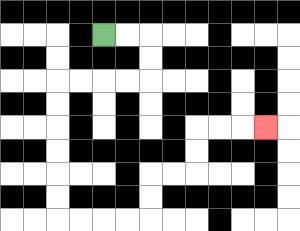{'start': '[4, 1]', 'end': '[11, 5]', 'path_directions': 'R,R,D,D,L,L,L,L,D,D,D,D,D,D,R,R,R,R,U,U,R,R,U,U,R,R,R', 'path_coordinates': '[[4, 1], [5, 1], [6, 1], [6, 2], [6, 3], [5, 3], [4, 3], [3, 3], [2, 3], [2, 4], [2, 5], [2, 6], [2, 7], [2, 8], [2, 9], [3, 9], [4, 9], [5, 9], [6, 9], [6, 8], [6, 7], [7, 7], [8, 7], [8, 6], [8, 5], [9, 5], [10, 5], [11, 5]]'}